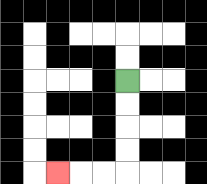{'start': '[5, 3]', 'end': '[2, 7]', 'path_directions': 'D,D,D,D,L,L,L', 'path_coordinates': '[[5, 3], [5, 4], [5, 5], [5, 6], [5, 7], [4, 7], [3, 7], [2, 7]]'}